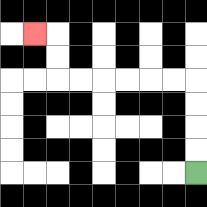{'start': '[8, 7]', 'end': '[1, 1]', 'path_directions': 'U,U,U,U,L,L,L,L,L,L,U,U,L', 'path_coordinates': '[[8, 7], [8, 6], [8, 5], [8, 4], [8, 3], [7, 3], [6, 3], [5, 3], [4, 3], [3, 3], [2, 3], [2, 2], [2, 1], [1, 1]]'}